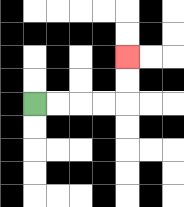{'start': '[1, 4]', 'end': '[5, 2]', 'path_directions': 'R,R,R,R,U,U', 'path_coordinates': '[[1, 4], [2, 4], [3, 4], [4, 4], [5, 4], [5, 3], [5, 2]]'}